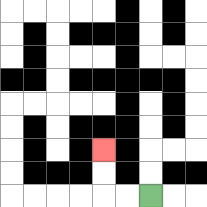{'start': '[6, 8]', 'end': '[4, 6]', 'path_directions': 'L,L,U,U', 'path_coordinates': '[[6, 8], [5, 8], [4, 8], [4, 7], [4, 6]]'}